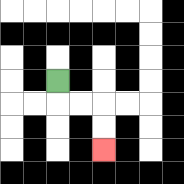{'start': '[2, 3]', 'end': '[4, 6]', 'path_directions': 'D,R,R,D,D', 'path_coordinates': '[[2, 3], [2, 4], [3, 4], [4, 4], [4, 5], [4, 6]]'}